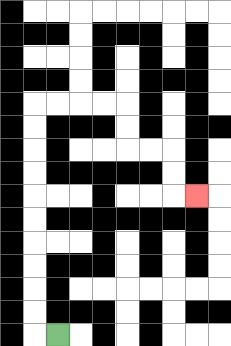{'start': '[2, 14]', 'end': '[8, 8]', 'path_directions': 'L,U,U,U,U,U,U,U,U,U,U,R,R,R,R,D,D,R,R,D,D,R', 'path_coordinates': '[[2, 14], [1, 14], [1, 13], [1, 12], [1, 11], [1, 10], [1, 9], [1, 8], [1, 7], [1, 6], [1, 5], [1, 4], [2, 4], [3, 4], [4, 4], [5, 4], [5, 5], [5, 6], [6, 6], [7, 6], [7, 7], [7, 8], [8, 8]]'}